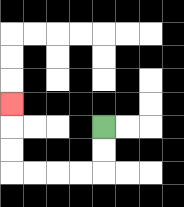{'start': '[4, 5]', 'end': '[0, 4]', 'path_directions': 'D,D,L,L,L,L,U,U,U', 'path_coordinates': '[[4, 5], [4, 6], [4, 7], [3, 7], [2, 7], [1, 7], [0, 7], [0, 6], [0, 5], [0, 4]]'}